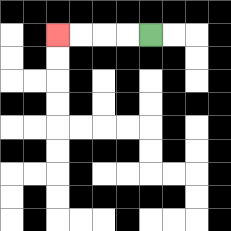{'start': '[6, 1]', 'end': '[2, 1]', 'path_directions': 'L,L,L,L', 'path_coordinates': '[[6, 1], [5, 1], [4, 1], [3, 1], [2, 1]]'}